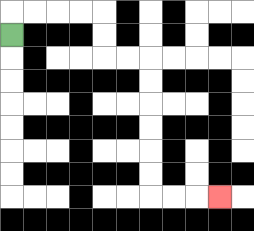{'start': '[0, 1]', 'end': '[9, 8]', 'path_directions': 'U,R,R,R,R,D,D,R,R,D,D,D,D,D,D,R,R,R', 'path_coordinates': '[[0, 1], [0, 0], [1, 0], [2, 0], [3, 0], [4, 0], [4, 1], [4, 2], [5, 2], [6, 2], [6, 3], [6, 4], [6, 5], [6, 6], [6, 7], [6, 8], [7, 8], [8, 8], [9, 8]]'}